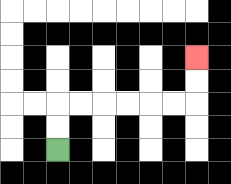{'start': '[2, 6]', 'end': '[8, 2]', 'path_directions': 'U,U,R,R,R,R,R,R,U,U', 'path_coordinates': '[[2, 6], [2, 5], [2, 4], [3, 4], [4, 4], [5, 4], [6, 4], [7, 4], [8, 4], [8, 3], [8, 2]]'}